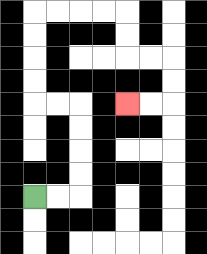{'start': '[1, 8]', 'end': '[5, 4]', 'path_directions': 'R,R,U,U,U,U,L,L,U,U,U,U,R,R,R,R,D,D,R,R,D,D,L,L', 'path_coordinates': '[[1, 8], [2, 8], [3, 8], [3, 7], [3, 6], [3, 5], [3, 4], [2, 4], [1, 4], [1, 3], [1, 2], [1, 1], [1, 0], [2, 0], [3, 0], [4, 0], [5, 0], [5, 1], [5, 2], [6, 2], [7, 2], [7, 3], [7, 4], [6, 4], [5, 4]]'}